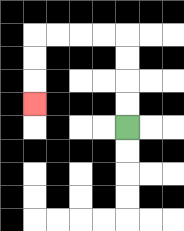{'start': '[5, 5]', 'end': '[1, 4]', 'path_directions': 'U,U,U,U,L,L,L,L,D,D,D', 'path_coordinates': '[[5, 5], [5, 4], [5, 3], [5, 2], [5, 1], [4, 1], [3, 1], [2, 1], [1, 1], [1, 2], [1, 3], [1, 4]]'}